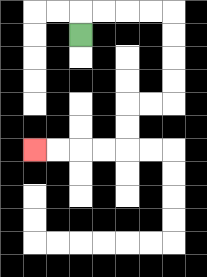{'start': '[3, 1]', 'end': '[1, 6]', 'path_directions': 'U,R,R,R,R,D,D,D,D,L,L,D,D,L,L,L,L', 'path_coordinates': '[[3, 1], [3, 0], [4, 0], [5, 0], [6, 0], [7, 0], [7, 1], [7, 2], [7, 3], [7, 4], [6, 4], [5, 4], [5, 5], [5, 6], [4, 6], [3, 6], [2, 6], [1, 6]]'}